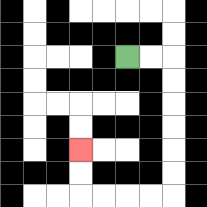{'start': '[5, 2]', 'end': '[3, 6]', 'path_directions': 'R,R,D,D,D,D,D,D,L,L,L,L,U,U', 'path_coordinates': '[[5, 2], [6, 2], [7, 2], [7, 3], [7, 4], [7, 5], [7, 6], [7, 7], [7, 8], [6, 8], [5, 8], [4, 8], [3, 8], [3, 7], [3, 6]]'}